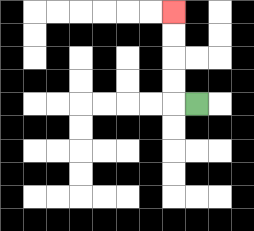{'start': '[8, 4]', 'end': '[7, 0]', 'path_directions': 'L,U,U,U,U', 'path_coordinates': '[[8, 4], [7, 4], [7, 3], [7, 2], [7, 1], [7, 0]]'}